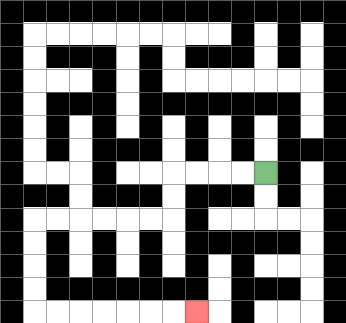{'start': '[11, 7]', 'end': '[8, 13]', 'path_directions': 'L,L,L,L,D,D,L,L,L,L,L,L,D,D,D,D,R,R,R,R,R,R,R', 'path_coordinates': '[[11, 7], [10, 7], [9, 7], [8, 7], [7, 7], [7, 8], [7, 9], [6, 9], [5, 9], [4, 9], [3, 9], [2, 9], [1, 9], [1, 10], [1, 11], [1, 12], [1, 13], [2, 13], [3, 13], [4, 13], [5, 13], [6, 13], [7, 13], [8, 13]]'}